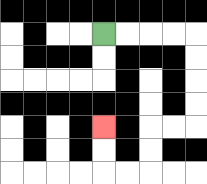{'start': '[4, 1]', 'end': '[4, 5]', 'path_directions': 'R,R,R,R,D,D,D,D,L,L,D,D,L,L,U,U', 'path_coordinates': '[[4, 1], [5, 1], [6, 1], [7, 1], [8, 1], [8, 2], [8, 3], [8, 4], [8, 5], [7, 5], [6, 5], [6, 6], [6, 7], [5, 7], [4, 7], [4, 6], [4, 5]]'}